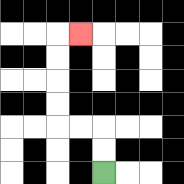{'start': '[4, 7]', 'end': '[3, 1]', 'path_directions': 'U,U,L,L,U,U,U,U,R', 'path_coordinates': '[[4, 7], [4, 6], [4, 5], [3, 5], [2, 5], [2, 4], [2, 3], [2, 2], [2, 1], [3, 1]]'}